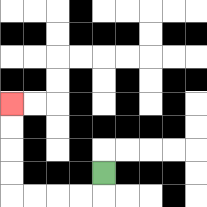{'start': '[4, 7]', 'end': '[0, 4]', 'path_directions': 'D,L,L,L,L,U,U,U,U', 'path_coordinates': '[[4, 7], [4, 8], [3, 8], [2, 8], [1, 8], [0, 8], [0, 7], [0, 6], [0, 5], [0, 4]]'}